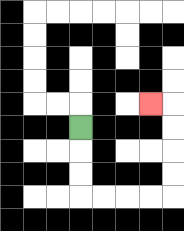{'start': '[3, 5]', 'end': '[6, 4]', 'path_directions': 'D,D,D,R,R,R,R,U,U,U,U,L', 'path_coordinates': '[[3, 5], [3, 6], [3, 7], [3, 8], [4, 8], [5, 8], [6, 8], [7, 8], [7, 7], [7, 6], [7, 5], [7, 4], [6, 4]]'}